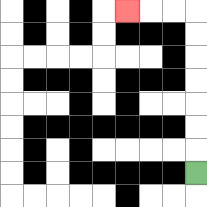{'start': '[8, 7]', 'end': '[5, 0]', 'path_directions': 'U,U,U,U,U,U,U,L,L,L', 'path_coordinates': '[[8, 7], [8, 6], [8, 5], [8, 4], [8, 3], [8, 2], [8, 1], [8, 0], [7, 0], [6, 0], [5, 0]]'}